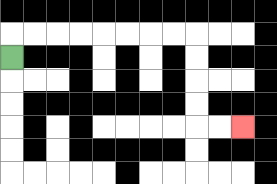{'start': '[0, 2]', 'end': '[10, 5]', 'path_directions': 'U,R,R,R,R,R,R,R,R,D,D,D,D,R,R', 'path_coordinates': '[[0, 2], [0, 1], [1, 1], [2, 1], [3, 1], [4, 1], [5, 1], [6, 1], [7, 1], [8, 1], [8, 2], [8, 3], [8, 4], [8, 5], [9, 5], [10, 5]]'}